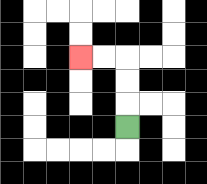{'start': '[5, 5]', 'end': '[3, 2]', 'path_directions': 'U,U,U,L,L', 'path_coordinates': '[[5, 5], [5, 4], [5, 3], [5, 2], [4, 2], [3, 2]]'}